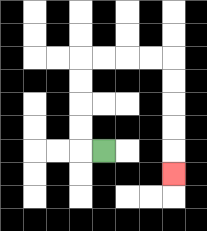{'start': '[4, 6]', 'end': '[7, 7]', 'path_directions': 'L,U,U,U,U,R,R,R,R,D,D,D,D,D', 'path_coordinates': '[[4, 6], [3, 6], [3, 5], [3, 4], [3, 3], [3, 2], [4, 2], [5, 2], [6, 2], [7, 2], [7, 3], [7, 4], [7, 5], [7, 6], [7, 7]]'}